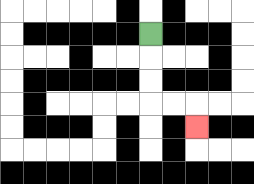{'start': '[6, 1]', 'end': '[8, 5]', 'path_directions': 'D,D,D,R,R,D', 'path_coordinates': '[[6, 1], [6, 2], [6, 3], [6, 4], [7, 4], [8, 4], [8, 5]]'}